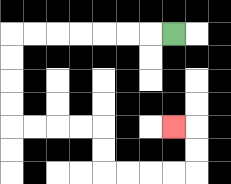{'start': '[7, 1]', 'end': '[7, 5]', 'path_directions': 'L,L,L,L,L,L,L,D,D,D,D,R,R,R,R,D,D,R,R,R,R,U,U,L', 'path_coordinates': '[[7, 1], [6, 1], [5, 1], [4, 1], [3, 1], [2, 1], [1, 1], [0, 1], [0, 2], [0, 3], [0, 4], [0, 5], [1, 5], [2, 5], [3, 5], [4, 5], [4, 6], [4, 7], [5, 7], [6, 7], [7, 7], [8, 7], [8, 6], [8, 5], [7, 5]]'}